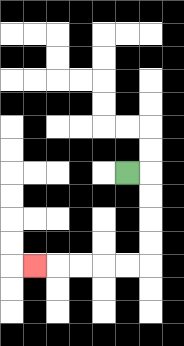{'start': '[5, 7]', 'end': '[1, 11]', 'path_directions': 'R,D,D,D,D,L,L,L,L,L', 'path_coordinates': '[[5, 7], [6, 7], [6, 8], [6, 9], [6, 10], [6, 11], [5, 11], [4, 11], [3, 11], [2, 11], [1, 11]]'}